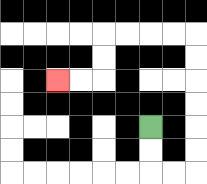{'start': '[6, 5]', 'end': '[2, 3]', 'path_directions': 'D,D,R,R,U,U,U,U,U,U,L,L,L,L,D,D,L,L', 'path_coordinates': '[[6, 5], [6, 6], [6, 7], [7, 7], [8, 7], [8, 6], [8, 5], [8, 4], [8, 3], [8, 2], [8, 1], [7, 1], [6, 1], [5, 1], [4, 1], [4, 2], [4, 3], [3, 3], [2, 3]]'}